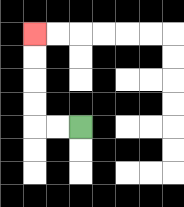{'start': '[3, 5]', 'end': '[1, 1]', 'path_directions': 'L,L,U,U,U,U', 'path_coordinates': '[[3, 5], [2, 5], [1, 5], [1, 4], [1, 3], [1, 2], [1, 1]]'}